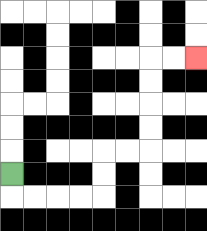{'start': '[0, 7]', 'end': '[8, 2]', 'path_directions': 'D,R,R,R,R,U,U,R,R,U,U,U,U,R,R', 'path_coordinates': '[[0, 7], [0, 8], [1, 8], [2, 8], [3, 8], [4, 8], [4, 7], [4, 6], [5, 6], [6, 6], [6, 5], [6, 4], [6, 3], [6, 2], [7, 2], [8, 2]]'}